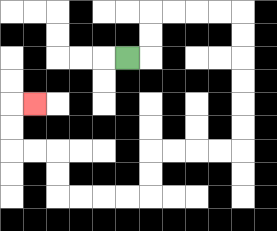{'start': '[5, 2]', 'end': '[1, 4]', 'path_directions': 'R,U,U,R,R,R,R,D,D,D,D,D,D,L,L,L,L,D,D,L,L,L,L,U,U,L,L,U,U,R', 'path_coordinates': '[[5, 2], [6, 2], [6, 1], [6, 0], [7, 0], [8, 0], [9, 0], [10, 0], [10, 1], [10, 2], [10, 3], [10, 4], [10, 5], [10, 6], [9, 6], [8, 6], [7, 6], [6, 6], [6, 7], [6, 8], [5, 8], [4, 8], [3, 8], [2, 8], [2, 7], [2, 6], [1, 6], [0, 6], [0, 5], [0, 4], [1, 4]]'}